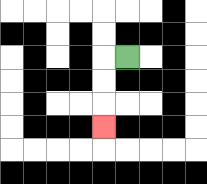{'start': '[5, 2]', 'end': '[4, 5]', 'path_directions': 'L,D,D,D', 'path_coordinates': '[[5, 2], [4, 2], [4, 3], [4, 4], [4, 5]]'}